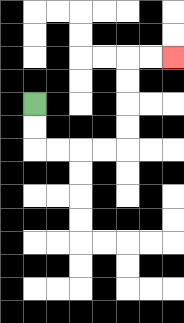{'start': '[1, 4]', 'end': '[7, 2]', 'path_directions': 'D,D,R,R,R,R,U,U,U,U,R,R', 'path_coordinates': '[[1, 4], [1, 5], [1, 6], [2, 6], [3, 6], [4, 6], [5, 6], [5, 5], [5, 4], [5, 3], [5, 2], [6, 2], [7, 2]]'}